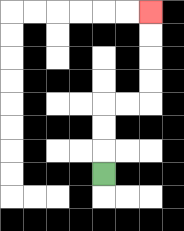{'start': '[4, 7]', 'end': '[6, 0]', 'path_directions': 'U,U,U,R,R,U,U,U,U', 'path_coordinates': '[[4, 7], [4, 6], [4, 5], [4, 4], [5, 4], [6, 4], [6, 3], [6, 2], [6, 1], [6, 0]]'}